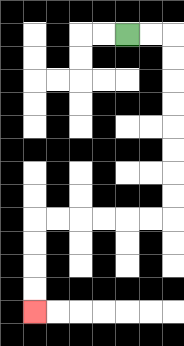{'start': '[5, 1]', 'end': '[1, 13]', 'path_directions': 'R,R,D,D,D,D,D,D,D,D,L,L,L,L,L,L,D,D,D,D', 'path_coordinates': '[[5, 1], [6, 1], [7, 1], [7, 2], [7, 3], [7, 4], [7, 5], [7, 6], [7, 7], [7, 8], [7, 9], [6, 9], [5, 9], [4, 9], [3, 9], [2, 9], [1, 9], [1, 10], [1, 11], [1, 12], [1, 13]]'}